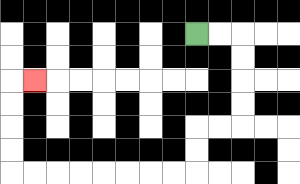{'start': '[8, 1]', 'end': '[1, 3]', 'path_directions': 'R,R,D,D,D,D,L,L,D,D,L,L,L,L,L,L,L,L,U,U,U,U,R', 'path_coordinates': '[[8, 1], [9, 1], [10, 1], [10, 2], [10, 3], [10, 4], [10, 5], [9, 5], [8, 5], [8, 6], [8, 7], [7, 7], [6, 7], [5, 7], [4, 7], [3, 7], [2, 7], [1, 7], [0, 7], [0, 6], [0, 5], [0, 4], [0, 3], [1, 3]]'}